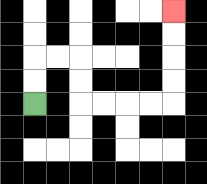{'start': '[1, 4]', 'end': '[7, 0]', 'path_directions': 'U,U,R,R,D,D,R,R,R,R,U,U,U,U', 'path_coordinates': '[[1, 4], [1, 3], [1, 2], [2, 2], [3, 2], [3, 3], [3, 4], [4, 4], [5, 4], [6, 4], [7, 4], [7, 3], [7, 2], [7, 1], [7, 0]]'}